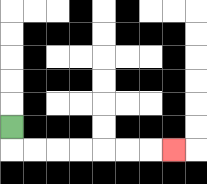{'start': '[0, 5]', 'end': '[7, 6]', 'path_directions': 'D,R,R,R,R,R,R,R', 'path_coordinates': '[[0, 5], [0, 6], [1, 6], [2, 6], [3, 6], [4, 6], [5, 6], [6, 6], [7, 6]]'}